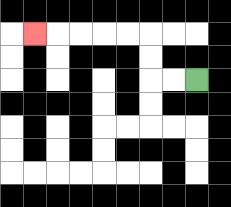{'start': '[8, 3]', 'end': '[1, 1]', 'path_directions': 'L,L,U,U,L,L,L,L,L', 'path_coordinates': '[[8, 3], [7, 3], [6, 3], [6, 2], [6, 1], [5, 1], [4, 1], [3, 1], [2, 1], [1, 1]]'}